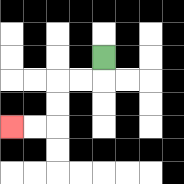{'start': '[4, 2]', 'end': '[0, 5]', 'path_directions': 'D,L,L,D,D,L,L', 'path_coordinates': '[[4, 2], [4, 3], [3, 3], [2, 3], [2, 4], [2, 5], [1, 5], [0, 5]]'}